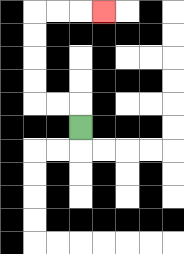{'start': '[3, 5]', 'end': '[4, 0]', 'path_directions': 'U,L,L,U,U,U,U,R,R,R', 'path_coordinates': '[[3, 5], [3, 4], [2, 4], [1, 4], [1, 3], [1, 2], [1, 1], [1, 0], [2, 0], [3, 0], [4, 0]]'}